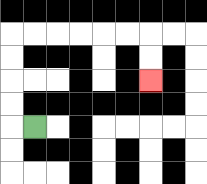{'start': '[1, 5]', 'end': '[6, 3]', 'path_directions': 'L,U,U,U,U,R,R,R,R,R,R,D,D', 'path_coordinates': '[[1, 5], [0, 5], [0, 4], [0, 3], [0, 2], [0, 1], [1, 1], [2, 1], [3, 1], [4, 1], [5, 1], [6, 1], [6, 2], [6, 3]]'}